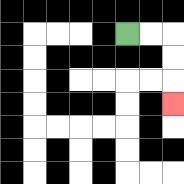{'start': '[5, 1]', 'end': '[7, 4]', 'path_directions': 'R,R,D,D,D', 'path_coordinates': '[[5, 1], [6, 1], [7, 1], [7, 2], [7, 3], [7, 4]]'}